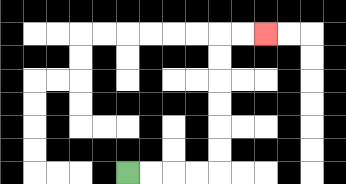{'start': '[5, 7]', 'end': '[11, 1]', 'path_directions': 'R,R,R,R,U,U,U,U,U,U,R,R', 'path_coordinates': '[[5, 7], [6, 7], [7, 7], [8, 7], [9, 7], [9, 6], [9, 5], [9, 4], [9, 3], [9, 2], [9, 1], [10, 1], [11, 1]]'}